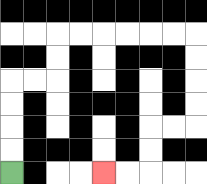{'start': '[0, 7]', 'end': '[4, 7]', 'path_directions': 'U,U,U,U,R,R,U,U,R,R,R,R,R,R,D,D,D,D,L,L,D,D,L,L', 'path_coordinates': '[[0, 7], [0, 6], [0, 5], [0, 4], [0, 3], [1, 3], [2, 3], [2, 2], [2, 1], [3, 1], [4, 1], [5, 1], [6, 1], [7, 1], [8, 1], [8, 2], [8, 3], [8, 4], [8, 5], [7, 5], [6, 5], [6, 6], [6, 7], [5, 7], [4, 7]]'}